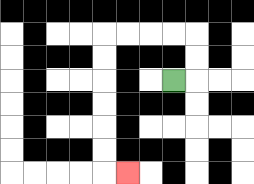{'start': '[7, 3]', 'end': '[5, 7]', 'path_directions': 'R,U,U,L,L,L,L,D,D,D,D,D,D,R', 'path_coordinates': '[[7, 3], [8, 3], [8, 2], [8, 1], [7, 1], [6, 1], [5, 1], [4, 1], [4, 2], [4, 3], [4, 4], [4, 5], [4, 6], [4, 7], [5, 7]]'}